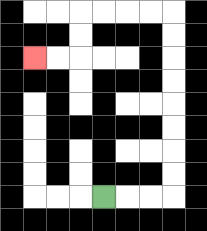{'start': '[4, 8]', 'end': '[1, 2]', 'path_directions': 'R,R,R,U,U,U,U,U,U,U,U,L,L,L,L,D,D,L,L', 'path_coordinates': '[[4, 8], [5, 8], [6, 8], [7, 8], [7, 7], [7, 6], [7, 5], [7, 4], [7, 3], [7, 2], [7, 1], [7, 0], [6, 0], [5, 0], [4, 0], [3, 0], [3, 1], [3, 2], [2, 2], [1, 2]]'}